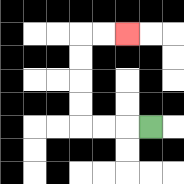{'start': '[6, 5]', 'end': '[5, 1]', 'path_directions': 'L,L,L,U,U,U,U,R,R', 'path_coordinates': '[[6, 5], [5, 5], [4, 5], [3, 5], [3, 4], [3, 3], [3, 2], [3, 1], [4, 1], [5, 1]]'}